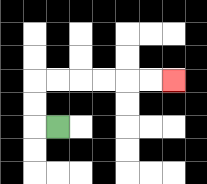{'start': '[2, 5]', 'end': '[7, 3]', 'path_directions': 'L,U,U,R,R,R,R,R,R', 'path_coordinates': '[[2, 5], [1, 5], [1, 4], [1, 3], [2, 3], [3, 3], [4, 3], [5, 3], [6, 3], [7, 3]]'}